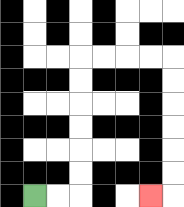{'start': '[1, 8]', 'end': '[6, 8]', 'path_directions': 'R,R,U,U,U,U,U,U,R,R,R,R,D,D,D,D,D,D,L', 'path_coordinates': '[[1, 8], [2, 8], [3, 8], [3, 7], [3, 6], [3, 5], [3, 4], [3, 3], [3, 2], [4, 2], [5, 2], [6, 2], [7, 2], [7, 3], [7, 4], [7, 5], [7, 6], [7, 7], [7, 8], [6, 8]]'}